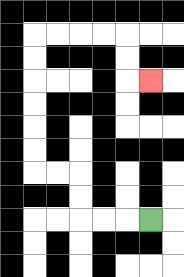{'start': '[6, 9]', 'end': '[6, 3]', 'path_directions': 'L,L,L,U,U,L,L,U,U,U,U,U,U,R,R,R,R,D,D,R', 'path_coordinates': '[[6, 9], [5, 9], [4, 9], [3, 9], [3, 8], [3, 7], [2, 7], [1, 7], [1, 6], [1, 5], [1, 4], [1, 3], [1, 2], [1, 1], [2, 1], [3, 1], [4, 1], [5, 1], [5, 2], [5, 3], [6, 3]]'}